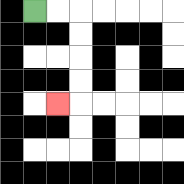{'start': '[1, 0]', 'end': '[2, 4]', 'path_directions': 'R,R,D,D,D,D,L', 'path_coordinates': '[[1, 0], [2, 0], [3, 0], [3, 1], [3, 2], [3, 3], [3, 4], [2, 4]]'}